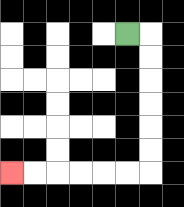{'start': '[5, 1]', 'end': '[0, 7]', 'path_directions': 'R,D,D,D,D,D,D,L,L,L,L,L,L', 'path_coordinates': '[[5, 1], [6, 1], [6, 2], [6, 3], [6, 4], [6, 5], [6, 6], [6, 7], [5, 7], [4, 7], [3, 7], [2, 7], [1, 7], [0, 7]]'}